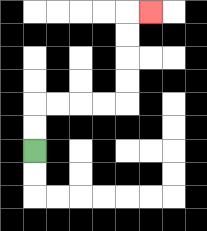{'start': '[1, 6]', 'end': '[6, 0]', 'path_directions': 'U,U,R,R,R,R,U,U,U,U,R', 'path_coordinates': '[[1, 6], [1, 5], [1, 4], [2, 4], [3, 4], [4, 4], [5, 4], [5, 3], [5, 2], [5, 1], [5, 0], [6, 0]]'}